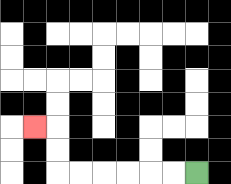{'start': '[8, 7]', 'end': '[1, 5]', 'path_directions': 'L,L,L,L,L,L,U,U,L', 'path_coordinates': '[[8, 7], [7, 7], [6, 7], [5, 7], [4, 7], [3, 7], [2, 7], [2, 6], [2, 5], [1, 5]]'}